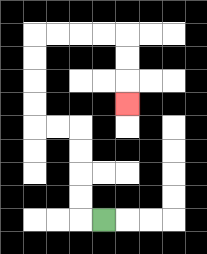{'start': '[4, 9]', 'end': '[5, 4]', 'path_directions': 'L,U,U,U,U,L,L,U,U,U,U,R,R,R,R,D,D,D', 'path_coordinates': '[[4, 9], [3, 9], [3, 8], [3, 7], [3, 6], [3, 5], [2, 5], [1, 5], [1, 4], [1, 3], [1, 2], [1, 1], [2, 1], [3, 1], [4, 1], [5, 1], [5, 2], [5, 3], [5, 4]]'}